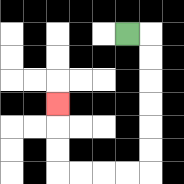{'start': '[5, 1]', 'end': '[2, 4]', 'path_directions': 'R,D,D,D,D,D,D,L,L,L,L,U,U,U', 'path_coordinates': '[[5, 1], [6, 1], [6, 2], [6, 3], [6, 4], [6, 5], [6, 6], [6, 7], [5, 7], [4, 7], [3, 7], [2, 7], [2, 6], [2, 5], [2, 4]]'}